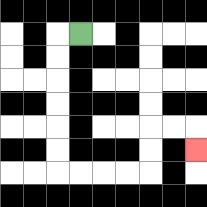{'start': '[3, 1]', 'end': '[8, 6]', 'path_directions': 'L,D,D,D,D,D,D,R,R,R,R,U,U,R,R,D', 'path_coordinates': '[[3, 1], [2, 1], [2, 2], [2, 3], [2, 4], [2, 5], [2, 6], [2, 7], [3, 7], [4, 7], [5, 7], [6, 7], [6, 6], [6, 5], [7, 5], [8, 5], [8, 6]]'}